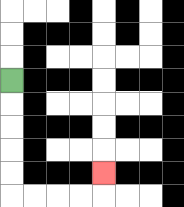{'start': '[0, 3]', 'end': '[4, 7]', 'path_directions': 'D,D,D,D,D,R,R,R,R,U', 'path_coordinates': '[[0, 3], [0, 4], [0, 5], [0, 6], [0, 7], [0, 8], [1, 8], [2, 8], [3, 8], [4, 8], [4, 7]]'}